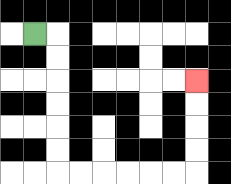{'start': '[1, 1]', 'end': '[8, 3]', 'path_directions': 'R,D,D,D,D,D,D,R,R,R,R,R,R,U,U,U,U', 'path_coordinates': '[[1, 1], [2, 1], [2, 2], [2, 3], [2, 4], [2, 5], [2, 6], [2, 7], [3, 7], [4, 7], [5, 7], [6, 7], [7, 7], [8, 7], [8, 6], [8, 5], [8, 4], [8, 3]]'}